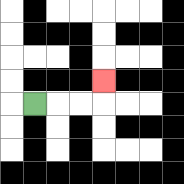{'start': '[1, 4]', 'end': '[4, 3]', 'path_directions': 'R,R,R,U', 'path_coordinates': '[[1, 4], [2, 4], [3, 4], [4, 4], [4, 3]]'}